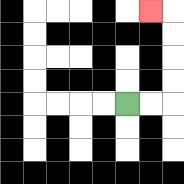{'start': '[5, 4]', 'end': '[6, 0]', 'path_directions': 'R,R,U,U,U,U,L', 'path_coordinates': '[[5, 4], [6, 4], [7, 4], [7, 3], [7, 2], [7, 1], [7, 0], [6, 0]]'}